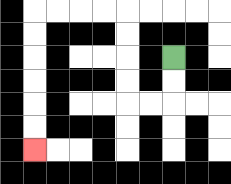{'start': '[7, 2]', 'end': '[1, 6]', 'path_directions': 'D,D,L,L,U,U,U,U,L,L,L,L,D,D,D,D,D,D', 'path_coordinates': '[[7, 2], [7, 3], [7, 4], [6, 4], [5, 4], [5, 3], [5, 2], [5, 1], [5, 0], [4, 0], [3, 0], [2, 0], [1, 0], [1, 1], [1, 2], [1, 3], [1, 4], [1, 5], [1, 6]]'}